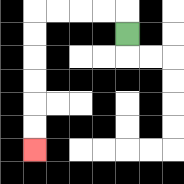{'start': '[5, 1]', 'end': '[1, 6]', 'path_directions': 'U,L,L,L,L,D,D,D,D,D,D', 'path_coordinates': '[[5, 1], [5, 0], [4, 0], [3, 0], [2, 0], [1, 0], [1, 1], [1, 2], [1, 3], [1, 4], [1, 5], [1, 6]]'}